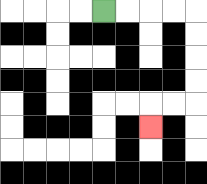{'start': '[4, 0]', 'end': '[6, 5]', 'path_directions': 'R,R,R,R,D,D,D,D,L,L,D', 'path_coordinates': '[[4, 0], [5, 0], [6, 0], [7, 0], [8, 0], [8, 1], [8, 2], [8, 3], [8, 4], [7, 4], [6, 4], [6, 5]]'}